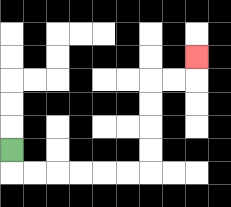{'start': '[0, 6]', 'end': '[8, 2]', 'path_directions': 'D,R,R,R,R,R,R,U,U,U,U,R,R,U', 'path_coordinates': '[[0, 6], [0, 7], [1, 7], [2, 7], [3, 7], [4, 7], [5, 7], [6, 7], [6, 6], [6, 5], [6, 4], [6, 3], [7, 3], [8, 3], [8, 2]]'}